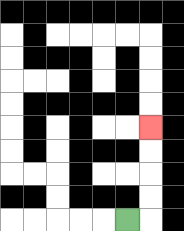{'start': '[5, 9]', 'end': '[6, 5]', 'path_directions': 'R,U,U,U,U', 'path_coordinates': '[[5, 9], [6, 9], [6, 8], [6, 7], [6, 6], [6, 5]]'}